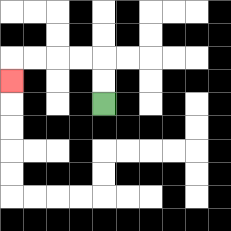{'start': '[4, 4]', 'end': '[0, 3]', 'path_directions': 'U,U,L,L,L,L,D', 'path_coordinates': '[[4, 4], [4, 3], [4, 2], [3, 2], [2, 2], [1, 2], [0, 2], [0, 3]]'}